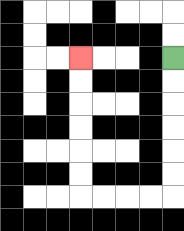{'start': '[7, 2]', 'end': '[3, 2]', 'path_directions': 'D,D,D,D,D,D,L,L,L,L,U,U,U,U,U,U', 'path_coordinates': '[[7, 2], [7, 3], [7, 4], [7, 5], [7, 6], [7, 7], [7, 8], [6, 8], [5, 8], [4, 8], [3, 8], [3, 7], [3, 6], [3, 5], [3, 4], [3, 3], [3, 2]]'}